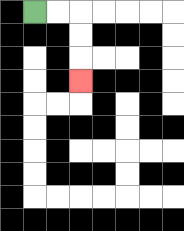{'start': '[1, 0]', 'end': '[3, 3]', 'path_directions': 'R,R,D,D,D', 'path_coordinates': '[[1, 0], [2, 0], [3, 0], [3, 1], [3, 2], [3, 3]]'}